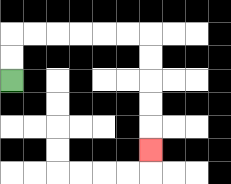{'start': '[0, 3]', 'end': '[6, 6]', 'path_directions': 'U,U,R,R,R,R,R,R,D,D,D,D,D', 'path_coordinates': '[[0, 3], [0, 2], [0, 1], [1, 1], [2, 1], [3, 1], [4, 1], [5, 1], [6, 1], [6, 2], [6, 3], [6, 4], [6, 5], [6, 6]]'}